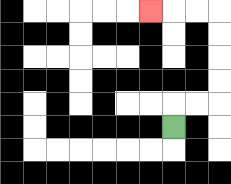{'start': '[7, 5]', 'end': '[6, 0]', 'path_directions': 'U,R,R,U,U,U,U,L,L,L', 'path_coordinates': '[[7, 5], [7, 4], [8, 4], [9, 4], [9, 3], [9, 2], [9, 1], [9, 0], [8, 0], [7, 0], [6, 0]]'}